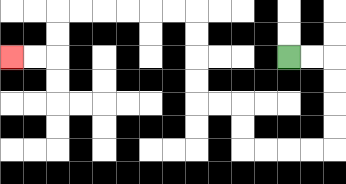{'start': '[12, 2]', 'end': '[0, 2]', 'path_directions': 'R,R,D,D,D,D,L,L,L,L,U,U,L,L,U,U,U,U,L,L,L,L,L,L,D,D,L,L', 'path_coordinates': '[[12, 2], [13, 2], [14, 2], [14, 3], [14, 4], [14, 5], [14, 6], [13, 6], [12, 6], [11, 6], [10, 6], [10, 5], [10, 4], [9, 4], [8, 4], [8, 3], [8, 2], [8, 1], [8, 0], [7, 0], [6, 0], [5, 0], [4, 0], [3, 0], [2, 0], [2, 1], [2, 2], [1, 2], [0, 2]]'}